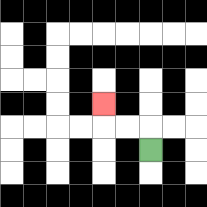{'start': '[6, 6]', 'end': '[4, 4]', 'path_directions': 'U,L,L,U', 'path_coordinates': '[[6, 6], [6, 5], [5, 5], [4, 5], [4, 4]]'}